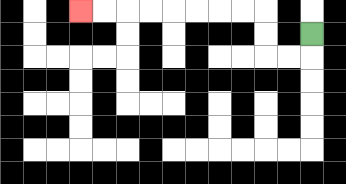{'start': '[13, 1]', 'end': '[3, 0]', 'path_directions': 'D,L,L,U,U,L,L,L,L,L,L,L,L', 'path_coordinates': '[[13, 1], [13, 2], [12, 2], [11, 2], [11, 1], [11, 0], [10, 0], [9, 0], [8, 0], [7, 0], [6, 0], [5, 0], [4, 0], [3, 0]]'}